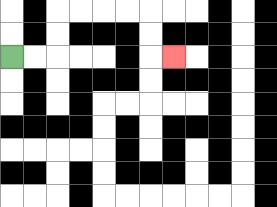{'start': '[0, 2]', 'end': '[7, 2]', 'path_directions': 'R,R,U,U,R,R,R,R,D,D,R', 'path_coordinates': '[[0, 2], [1, 2], [2, 2], [2, 1], [2, 0], [3, 0], [4, 0], [5, 0], [6, 0], [6, 1], [6, 2], [7, 2]]'}